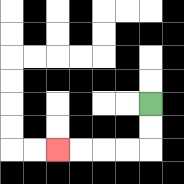{'start': '[6, 4]', 'end': '[2, 6]', 'path_directions': 'D,D,L,L,L,L', 'path_coordinates': '[[6, 4], [6, 5], [6, 6], [5, 6], [4, 6], [3, 6], [2, 6]]'}